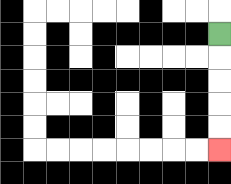{'start': '[9, 1]', 'end': '[9, 6]', 'path_directions': 'D,D,D,D,D', 'path_coordinates': '[[9, 1], [9, 2], [9, 3], [9, 4], [9, 5], [9, 6]]'}